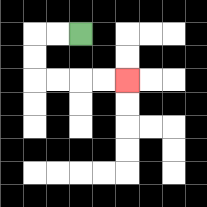{'start': '[3, 1]', 'end': '[5, 3]', 'path_directions': 'L,L,D,D,R,R,R,R', 'path_coordinates': '[[3, 1], [2, 1], [1, 1], [1, 2], [1, 3], [2, 3], [3, 3], [4, 3], [5, 3]]'}